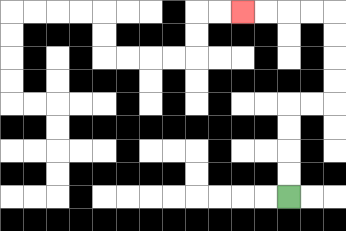{'start': '[12, 8]', 'end': '[10, 0]', 'path_directions': 'U,U,U,U,R,R,U,U,U,U,L,L,L,L', 'path_coordinates': '[[12, 8], [12, 7], [12, 6], [12, 5], [12, 4], [13, 4], [14, 4], [14, 3], [14, 2], [14, 1], [14, 0], [13, 0], [12, 0], [11, 0], [10, 0]]'}